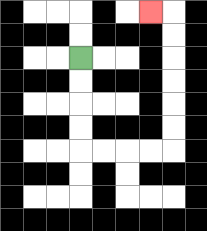{'start': '[3, 2]', 'end': '[6, 0]', 'path_directions': 'D,D,D,D,R,R,R,R,U,U,U,U,U,U,L', 'path_coordinates': '[[3, 2], [3, 3], [3, 4], [3, 5], [3, 6], [4, 6], [5, 6], [6, 6], [7, 6], [7, 5], [7, 4], [7, 3], [7, 2], [7, 1], [7, 0], [6, 0]]'}